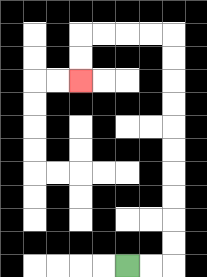{'start': '[5, 11]', 'end': '[3, 3]', 'path_directions': 'R,R,U,U,U,U,U,U,U,U,U,U,L,L,L,L,D,D', 'path_coordinates': '[[5, 11], [6, 11], [7, 11], [7, 10], [7, 9], [7, 8], [7, 7], [7, 6], [7, 5], [7, 4], [7, 3], [7, 2], [7, 1], [6, 1], [5, 1], [4, 1], [3, 1], [3, 2], [3, 3]]'}